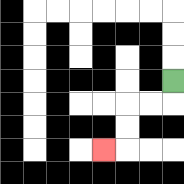{'start': '[7, 3]', 'end': '[4, 6]', 'path_directions': 'D,L,L,D,D,L', 'path_coordinates': '[[7, 3], [7, 4], [6, 4], [5, 4], [5, 5], [5, 6], [4, 6]]'}